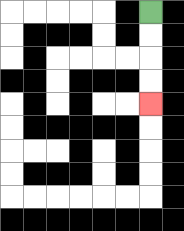{'start': '[6, 0]', 'end': '[6, 4]', 'path_directions': 'D,D,D,D', 'path_coordinates': '[[6, 0], [6, 1], [6, 2], [6, 3], [6, 4]]'}